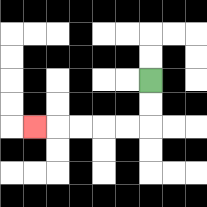{'start': '[6, 3]', 'end': '[1, 5]', 'path_directions': 'D,D,L,L,L,L,L', 'path_coordinates': '[[6, 3], [6, 4], [6, 5], [5, 5], [4, 5], [3, 5], [2, 5], [1, 5]]'}